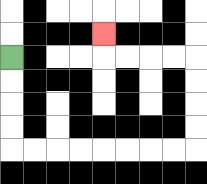{'start': '[0, 2]', 'end': '[4, 1]', 'path_directions': 'D,D,D,D,R,R,R,R,R,R,R,R,U,U,U,U,L,L,L,L,U', 'path_coordinates': '[[0, 2], [0, 3], [0, 4], [0, 5], [0, 6], [1, 6], [2, 6], [3, 6], [4, 6], [5, 6], [6, 6], [7, 6], [8, 6], [8, 5], [8, 4], [8, 3], [8, 2], [7, 2], [6, 2], [5, 2], [4, 2], [4, 1]]'}